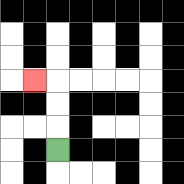{'start': '[2, 6]', 'end': '[1, 3]', 'path_directions': 'U,U,U,L', 'path_coordinates': '[[2, 6], [2, 5], [2, 4], [2, 3], [1, 3]]'}